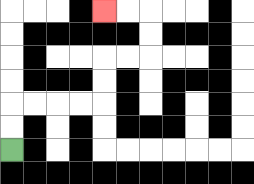{'start': '[0, 6]', 'end': '[4, 0]', 'path_directions': 'U,U,R,R,R,R,U,U,R,R,U,U,L,L', 'path_coordinates': '[[0, 6], [0, 5], [0, 4], [1, 4], [2, 4], [3, 4], [4, 4], [4, 3], [4, 2], [5, 2], [6, 2], [6, 1], [6, 0], [5, 0], [4, 0]]'}